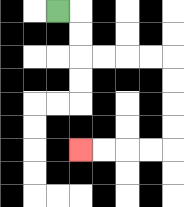{'start': '[2, 0]', 'end': '[3, 6]', 'path_directions': 'R,D,D,R,R,R,R,D,D,D,D,L,L,L,L', 'path_coordinates': '[[2, 0], [3, 0], [3, 1], [3, 2], [4, 2], [5, 2], [6, 2], [7, 2], [7, 3], [7, 4], [7, 5], [7, 6], [6, 6], [5, 6], [4, 6], [3, 6]]'}